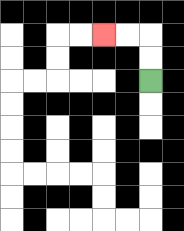{'start': '[6, 3]', 'end': '[4, 1]', 'path_directions': 'U,U,L,L', 'path_coordinates': '[[6, 3], [6, 2], [6, 1], [5, 1], [4, 1]]'}